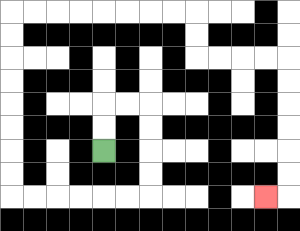{'start': '[4, 6]', 'end': '[11, 8]', 'path_directions': 'U,U,R,R,D,D,D,D,L,L,L,L,L,L,U,U,U,U,U,U,U,U,R,R,R,R,R,R,R,R,D,D,R,R,R,R,D,D,D,D,D,D,L', 'path_coordinates': '[[4, 6], [4, 5], [4, 4], [5, 4], [6, 4], [6, 5], [6, 6], [6, 7], [6, 8], [5, 8], [4, 8], [3, 8], [2, 8], [1, 8], [0, 8], [0, 7], [0, 6], [0, 5], [0, 4], [0, 3], [0, 2], [0, 1], [0, 0], [1, 0], [2, 0], [3, 0], [4, 0], [5, 0], [6, 0], [7, 0], [8, 0], [8, 1], [8, 2], [9, 2], [10, 2], [11, 2], [12, 2], [12, 3], [12, 4], [12, 5], [12, 6], [12, 7], [12, 8], [11, 8]]'}